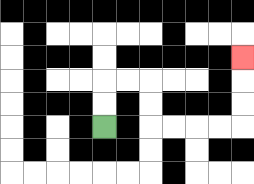{'start': '[4, 5]', 'end': '[10, 2]', 'path_directions': 'U,U,R,R,D,D,R,R,R,R,U,U,U', 'path_coordinates': '[[4, 5], [4, 4], [4, 3], [5, 3], [6, 3], [6, 4], [6, 5], [7, 5], [8, 5], [9, 5], [10, 5], [10, 4], [10, 3], [10, 2]]'}